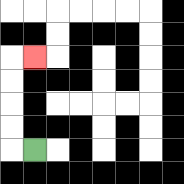{'start': '[1, 6]', 'end': '[1, 2]', 'path_directions': 'L,U,U,U,U,R', 'path_coordinates': '[[1, 6], [0, 6], [0, 5], [0, 4], [0, 3], [0, 2], [1, 2]]'}